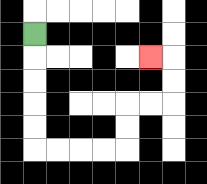{'start': '[1, 1]', 'end': '[6, 2]', 'path_directions': 'D,D,D,D,D,R,R,R,R,U,U,R,R,U,U,L', 'path_coordinates': '[[1, 1], [1, 2], [1, 3], [1, 4], [1, 5], [1, 6], [2, 6], [3, 6], [4, 6], [5, 6], [5, 5], [5, 4], [6, 4], [7, 4], [7, 3], [7, 2], [6, 2]]'}